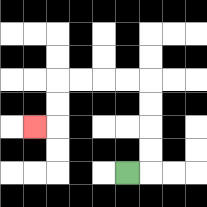{'start': '[5, 7]', 'end': '[1, 5]', 'path_directions': 'R,U,U,U,U,L,L,L,L,D,D,L', 'path_coordinates': '[[5, 7], [6, 7], [6, 6], [6, 5], [6, 4], [6, 3], [5, 3], [4, 3], [3, 3], [2, 3], [2, 4], [2, 5], [1, 5]]'}